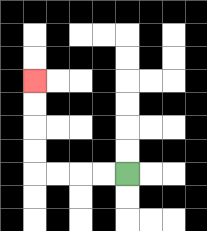{'start': '[5, 7]', 'end': '[1, 3]', 'path_directions': 'L,L,L,L,U,U,U,U', 'path_coordinates': '[[5, 7], [4, 7], [3, 7], [2, 7], [1, 7], [1, 6], [1, 5], [1, 4], [1, 3]]'}